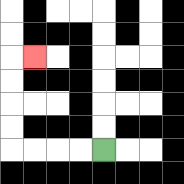{'start': '[4, 6]', 'end': '[1, 2]', 'path_directions': 'L,L,L,L,U,U,U,U,R', 'path_coordinates': '[[4, 6], [3, 6], [2, 6], [1, 6], [0, 6], [0, 5], [0, 4], [0, 3], [0, 2], [1, 2]]'}